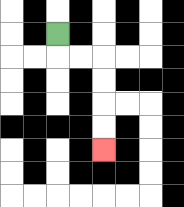{'start': '[2, 1]', 'end': '[4, 6]', 'path_directions': 'D,R,R,D,D,D,D', 'path_coordinates': '[[2, 1], [2, 2], [3, 2], [4, 2], [4, 3], [4, 4], [4, 5], [4, 6]]'}